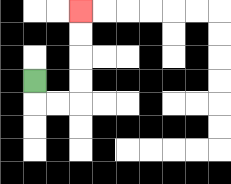{'start': '[1, 3]', 'end': '[3, 0]', 'path_directions': 'D,R,R,U,U,U,U', 'path_coordinates': '[[1, 3], [1, 4], [2, 4], [3, 4], [3, 3], [3, 2], [3, 1], [3, 0]]'}